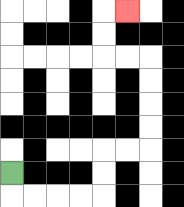{'start': '[0, 7]', 'end': '[5, 0]', 'path_directions': 'D,R,R,R,R,U,U,R,R,U,U,U,U,L,L,U,U,R', 'path_coordinates': '[[0, 7], [0, 8], [1, 8], [2, 8], [3, 8], [4, 8], [4, 7], [4, 6], [5, 6], [6, 6], [6, 5], [6, 4], [6, 3], [6, 2], [5, 2], [4, 2], [4, 1], [4, 0], [5, 0]]'}